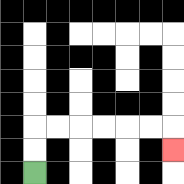{'start': '[1, 7]', 'end': '[7, 6]', 'path_directions': 'U,U,R,R,R,R,R,R,D', 'path_coordinates': '[[1, 7], [1, 6], [1, 5], [2, 5], [3, 5], [4, 5], [5, 5], [6, 5], [7, 5], [7, 6]]'}